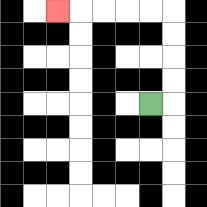{'start': '[6, 4]', 'end': '[2, 0]', 'path_directions': 'R,U,U,U,U,L,L,L,L,L', 'path_coordinates': '[[6, 4], [7, 4], [7, 3], [7, 2], [7, 1], [7, 0], [6, 0], [5, 0], [4, 0], [3, 0], [2, 0]]'}